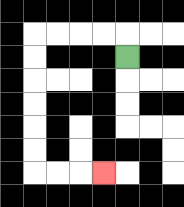{'start': '[5, 2]', 'end': '[4, 7]', 'path_directions': 'U,L,L,L,L,D,D,D,D,D,D,R,R,R', 'path_coordinates': '[[5, 2], [5, 1], [4, 1], [3, 1], [2, 1], [1, 1], [1, 2], [1, 3], [1, 4], [1, 5], [1, 6], [1, 7], [2, 7], [3, 7], [4, 7]]'}